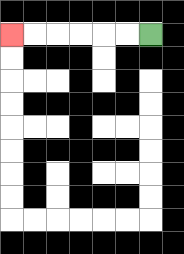{'start': '[6, 1]', 'end': '[0, 1]', 'path_directions': 'L,L,L,L,L,L', 'path_coordinates': '[[6, 1], [5, 1], [4, 1], [3, 1], [2, 1], [1, 1], [0, 1]]'}